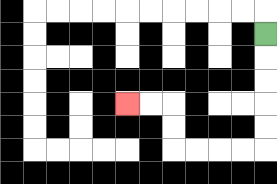{'start': '[11, 1]', 'end': '[5, 4]', 'path_directions': 'D,D,D,D,D,L,L,L,L,U,U,L,L', 'path_coordinates': '[[11, 1], [11, 2], [11, 3], [11, 4], [11, 5], [11, 6], [10, 6], [9, 6], [8, 6], [7, 6], [7, 5], [7, 4], [6, 4], [5, 4]]'}